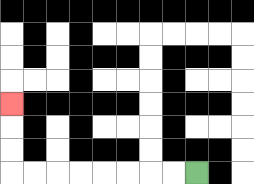{'start': '[8, 7]', 'end': '[0, 4]', 'path_directions': 'L,L,L,L,L,L,L,L,U,U,U', 'path_coordinates': '[[8, 7], [7, 7], [6, 7], [5, 7], [4, 7], [3, 7], [2, 7], [1, 7], [0, 7], [0, 6], [0, 5], [0, 4]]'}